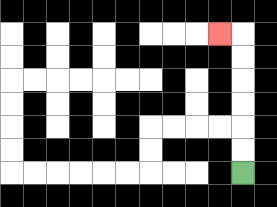{'start': '[10, 7]', 'end': '[9, 1]', 'path_directions': 'U,U,U,U,U,U,L', 'path_coordinates': '[[10, 7], [10, 6], [10, 5], [10, 4], [10, 3], [10, 2], [10, 1], [9, 1]]'}